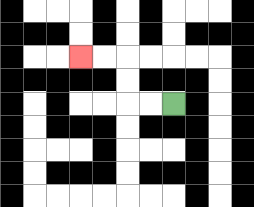{'start': '[7, 4]', 'end': '[3, 2]', 'path_directions': 'L,L,U,U,L,L', 'path_coordinates': '[[7, 4], [6, 4], [5, 4], [5, 3], [5, 2], [4, 2], [3, 2]]'}